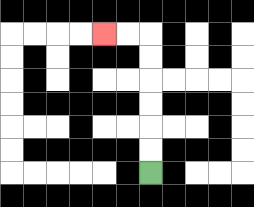{'start': '[6, 7]', 'end': '[4, 1]', 'path_directions': 'U,U,U,U,U,U,L,L', 'path_coordinates': '[[6, 7], [6, 6], [6, 5], [6, 4], [6, 3], [6, 2], [6, 1], [5, 1], [4, 1]]'}